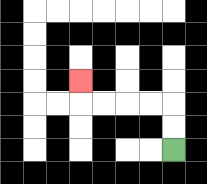{'start': '[7, 6]', 'end': '[3, 3]', 'path_directions': 'U,U,L,L,L,L,U', 'path_coordinates': '[[7, 6], [7, 5], [7, 4], [6, 4], [5, 4], [4, 4], [3, 4], [3, 3]]'}